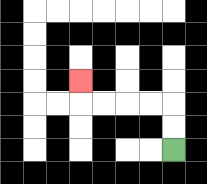{'start': '[7, 6]', 'end': '[3, 3]', 'path_directions': 'U,U,L,L,L,L,U', 'path_coordinates': '[[7, 6], [7, 5], [7, 4], [6, 4], [5, 4], [4, 4], [3, 4], [3, 3]]'}